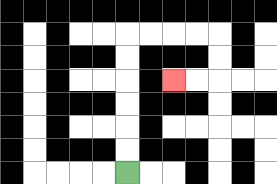{'start': '[5, 7]', 'end': '[7, 3]', 'path_directions': 'U,U,U,U,U,U,R,R,R,R,D,D,L,L', 'path_coordinates': '[[5, 7], [5, 6], [5, 5], [5, 4], [5, 3], [5, 2], [5, 1], [6, 1], [7, 1], [8, 1], [9, 1], [9, 2], [9, 3], [8, 3], [7, 3]]'}